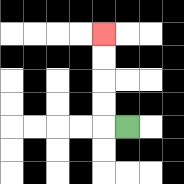{'start': '[5, 5]', 'end': '[4, 1]', 'path_directions': 'L,U,U,U,U', 'path_coordinates': '[[5, 5], [4, 5], [4, 4], [4, 3], [4, 2], [4, 1]]'}